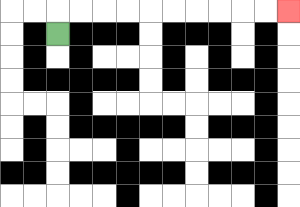{'start': '[2, 1]', 'end': '[12, 0]', 'path_directions': 'U,R,R,R,R,R,R,R,R,R,R', 'path_coordinates': '[[2, 1], [2, 0], [3, 0], [4, 0], [5, 0], [6, 0], [7, 0], [8, 0], [9, 0], [10, 0], [11, 0], [12, 0]]'}